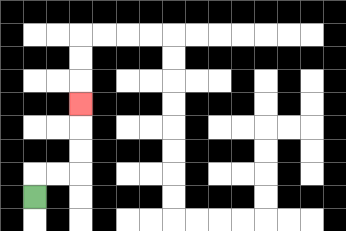{'start': '[1, 8]', 'end': '[3, 4]', 'path_directions': 'U,R,R,U,U,U', 'path_coordinates': '[[1, 8], [1, 7], [2, 7], [3, 7], [3, 6], [3, 5], [3, 4]]'}